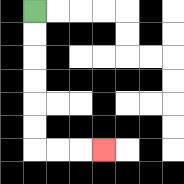{'start': '[1, 0]', 'end': '[4, 6]', 'path_directions': 'D,D,D,D,D,D,R,R,R', 'path_coordinates': '[[1, 0], [1, 1], [1, 2], [1, 3], [1, 4], [1, 5], [1, 6], [2, 6], [3, 6], [4, 6]]'}